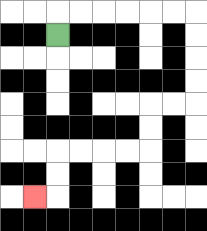{'start': '[2, 1]', 'end': '[1, 8]', 'path_directions': 'U,R,R,R,R,R,R,D,D,D,D,L,L,D,D,L,L,L,L,D,D,L', 'path_coordinates': '[[2, 1], [2, 0], [3, 0], [4, 0], [5, 0], [6, 0], [7, 0], [8, 0], [8, 1], [8, 2], [8, 3], [8, 4], [7, 4], [6, 4], [6, 5], [6, 6], [5, 6], [4, 6], [3, 6], [2, 6], [2, 7], [2, 8], [1, 8]]'}